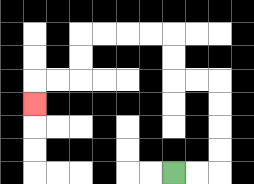{'start': '[7, 7]', 'end': '[1, 4]', 'path_directions': 'R,R,U,U,U,U,L,L,U,U,L,L,L,L,D,D,L,L,D', 'path_coordinates': '[[7, 7], [8, 7], [9, 7], [9, 6], [9, 5], [9, 4], [9, 3], [8, 3], [7, 3], [7, 2], [7, 1], [6, 1], [5, 1], [4, 1], [3, 1], [3, 2], [3, 3], [2, 3], [1, 3], [1, 4]]'}